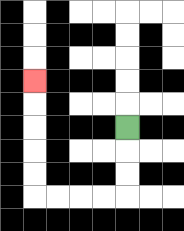{'start': '[5, 5]', 'end': '[1, 3]', 'path_directions': 'D,D,D,L,L,L,L,U,U,U,U,U', 'path_coordinates': '[[5, 5], [5, 6], [5, 7], [5, 8], [4, 8], [3, 8], [2, 8], [1, 8], [1, 7], [1, 6], [1, 5], [1, 4], [1, 3]]'}